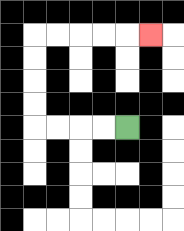{'start': '[5, 5]', 'end': '[6, 1]', 'path_directions': 'L,L,L,L,U,U,U,U,R,R,R,R,R', 'path_coordinates': '[[5, 5], [4, 5], [3, 5], [2, 5], [1, 5], [1, 4], [1, 3], [1, 2], [1, 1], [2, 1], [3, 1], [4, 1], [5, 1], [6, 1]]'}